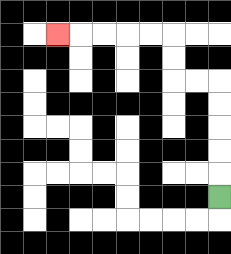{'start': '[9, 8]', 'end': '[2, 1]', 'path_directions': 'U,U,U,U,U,L,L,U,U,L,L,L,L,L', 'path_coordinates': '[[9, 8], [9, 7], [9, 6], [9, 5], [9, 4], [9, 3], [8, 3], [7, 3], [7, 2], [7, 1], [6, 1], [5, 1], [4, 1], [3, 1], [2, 1]]'}